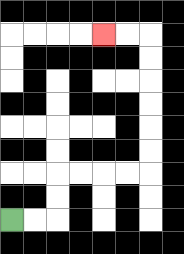{'start': '[0, 9]', 'end': '[4, 1]', 'path_directions': 'R,R,U,U,R,R,R,R,U,U,U,U,U,U,L,L', 'path_coordinates': '[[0, 9], [1, 9], [2, 9], [2, 8], [2, 7], [3, 7], [4, 7], [5, 7], [6, 7], [6, 6], [6, 5], [6, 4], [6, 3], [6, 2], [6, 1], [5, 1], [4, 1]]'}